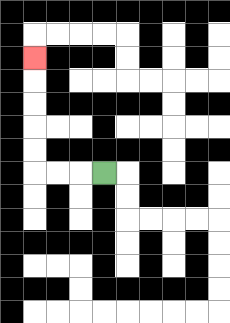{'start': '[4, 7]', 'end': '[1, 2]', 'path_directions': 'L,L,L,U,U,U,U,U', 'path_coordinates': '[[4, 7], [3, 7], [2, 7], [1, 7], [1, 6], [1, 5], [1, 4], [1, 3], [1, 2]]'}